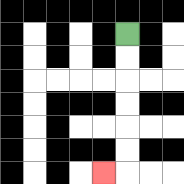{'start': '[5, 1]', 'end': '[4, 7]', 'path_directions': 'D,D,D,D,D,D,L', 'path_coordinates': '[[5, 1], [5, 2], [5, 3], [5, 4], [5, 5], [5, 6], [5, 7], [4, 7]]'}